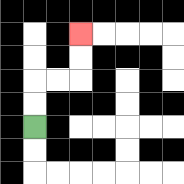{'start': '[1, 5]', 'end': '[3, 1]', 'path_directions': 'U,U,R,R,U,U', 'path_coordinates': '[[1, 5], [1, 4], [1, 3], [2, 3], [3, 3], [3, 2], [3, 1]]'}